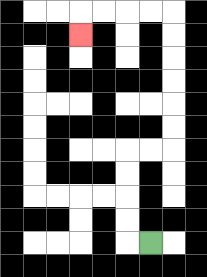{'start': '[6, 10]', 'end': '[3, 1]', 'path_directions': 'L,U,U,U,U,R,R,U,U,U,U,U,U,L,L,L,L,D', 'path_coordinates': '[[6, 10], [5, 10], [5, 9], [5, 8], [5, 7], [5, 6], [6, 6], [7, 6], [7, 5], [7, 4], [7, 3], [7, 2], [7, 1], [7, 0], [6, 0], [5, 0], [4, 0], [3, 0], [3, 1]]'}